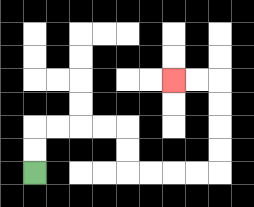{'start': '[1, 7]', 'end': '[7, 3]', 'path_directions': 'U,U,R,R,R,R,D,D,R,R,R,R,U,U,U,U,L,L', 'path_coordinates': '[[1, 7], [1, 6], [1, 5], [2, 5], [3, 5], [4, 5], [5, 5], [5, 6], [5, 7], [6, 7], [7, 7], [8, 7], [9, 7], [9, 6], [9, 5], [9, 4], [9, 3], [8, 3], [7, 3]]'}